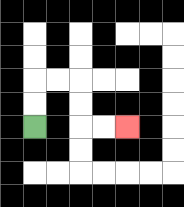{'start': '[1, 5]', 'end': '[5, 5]', 'path_directions': 'U,U,R,R,D,D,R,R', 'path_coordinates': '[[1, 5], [1, 4], [1, 3], [2, 3], [3, 3], [3, 4], [3, 5], [4, 5], [5, 5]]'}